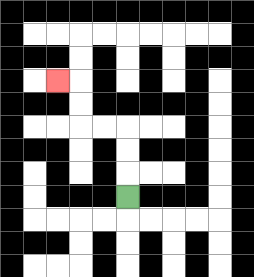{'start': '[5, 8]', 'end': '[2, 3]', 'path_directions': 'U,U,U,L,L,U,U,L', 'path_coordinates': '[[5, 8], [5, 7], [5, 6], [5, 5], [4, 5], [3, 5], [3, 4], [3, 3], [2, 3]]'}